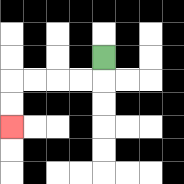{'start': '[4, 2]', 'end': '[0, 5]', 'path_directions': 'D,L,L,L,L,D,D', 'path_coordinates': '[[4, 2], [4, 3], [3, 3], [2, 3], [1, 3], [0, 3], [0, 4], [0, 5]]'}